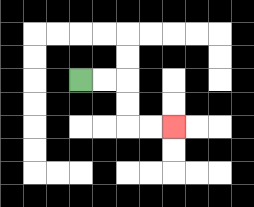{'start': '[3, 3]', 'end': '[7, 5]', 'path_directions': 'R,R,D,D,R,R', 'path_coordinates': '[[3, 3], [4, 3], [5, 3], [5, 4], [5, 5], [6, 5], [7, 5]]'}